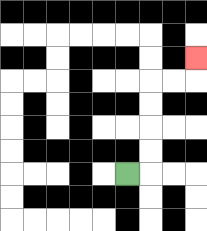{'start': '[5, 7]', 'end': '[8, 2]', 'path_directions': 'R,U,U,U,U,R,R,U', 'path_coordinates': '[[5, 7], [6, 7], [6, 6], [6, 5], [6, 4], [6, 3], [7, 3], [8, 3], [8, 2]]'}